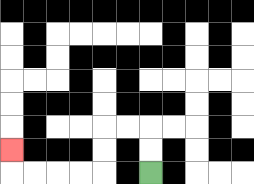{'start': '[6, 7]', 'end': '[0, 6]', 'path_directions': 'U,U,L,L,D,D,L,L,L,L,U', 'path_coordinates': '[[6, 7], [6, 6], [6, 5], [5, 5], [4, 5], [4, 6], [4, 7], [3, 7], [2, 7], [1, 7], [0, 7], [0, 6]]'}